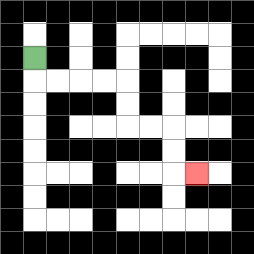{'start': '[1, 2]', 'end': '[8, 7]', 'path_directions': 'D,R,R,R,R,D,D,R,R,D,D,R', 'path_coordinates': '[[1, 2], [1, 3], [2, 3], [3, 3], [4, 3], [5, 3], [5, 4], [5, 5], [6, 5], [7, 5], [7, 6], [7, 7], [8, 7]]'}